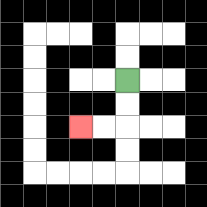{'start': '[5, 3]', 'end': '[3, 5]', 'path_directions': 'D,D,L,L', 'path_coordinates': '[[5, 3], [5, 4], [5, 5], [4, 5], [3, 5]]'}